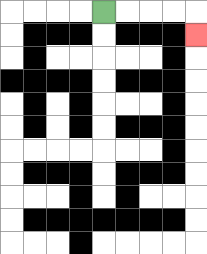{'start': '[4, 0]', 'end': '[8, 1]', 'path_directions': 'R,R,R,R,D', 'path_coordinates': '[[4, 0], [5, 0], [6, 0], [7, 0], [8, 0], [8, 1]]'}